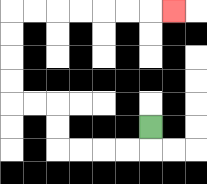{'start': '[6, 5]', 'end': '[7, 0]', 'path_directions': 'D,L,L,L,L,U,U,L,L,U,U,U,U,R,R,R,R,R,R,R', 'path_coordinates': '[[6, 5], [6, 6], [5, 6], [4, 6], [3, 6], [2, 6], [2, 5], [2, 4], [1, 4], [0, 4], [0, 3], [0, 2], [0, 1], [0, 0], [1, 0], [2, 0], [3, 0], [4, 0], [5, 0], [6, 0], [7, 0]]'}